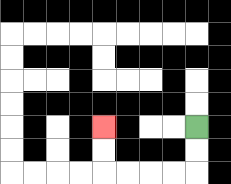{'start': '[8, 5]', 'end': '[4, 5]', 'path_directions': 'D,D,L,L,L,L,U,U', 'path_coordinates': '[[8, 5], [8, 6], [8, 7], [7, 7], [6, 7], [5, 7], [4, 7], [4, 6], [4, 5]]'}